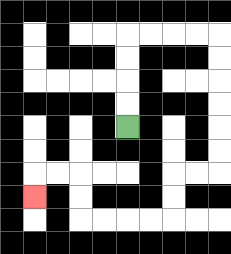{'start': '[5, 5]', 'end': '[1, 8]', 'path_directions': 'U,U,U,U,R,R,R,R,D,D,D,D,D,D,L,L,D,D,L,L,L,L,U,U,L,L,D', 'path_coordinates': '[[5, 5], [5, 4], [5, 3], [5, 2], [5, 1], [6, 1], [7, 1], [8, 1], [9, 1], [9, 2], [9, 3], [9, 4], [9, 5], [9, 6], [9, 7], [8, 7], [7, 7], [7, 8], [7, 9], [6, 9], [5, 9], [4, 9], [3, 9], [3, 8], [3, 7], [2, 7], [1, 7], [1, 8]]'}